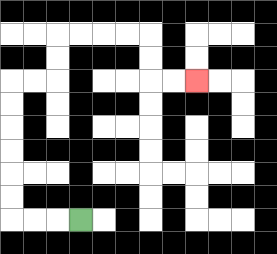{'start': '[3, 9]', 'end': '[8, 3]', 'path_directions': 'L,L,L,U,U,U,U,U,U,R,R,U,U,R,R,R,R,D,D,R,R', 'path_coordinates': '[[3, 9], [2, 9], [1, 9], [0, 9], [0, 8], [0, 7], [0, 6], [0, 5], [0, 4], [0, 3], [1, 3], [2, 3], [2, 2], [2, 1], [3, 1], [4, 1], [5, 1], [6, 1], [6, 2], [6, 3], [7, 3], [8, 3]]'}